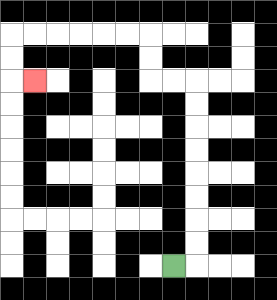{'start': '[7, 11]', 'end': '[1, 3]', 'path_directions': 'R,U,U,U,U,U,U,U,U,L,L,U,U,L,L,L,L,L,L,D,D,R', 'path_coordinates': '[[7, 11], [8, 11], [8, 10], [8, 9], [8, 8], [8, 7], [8, 6], [8, 5], [8, 4], [8, 3], [7, 3], [6, 3], [6, 2], [6, 1], [5, 1], [4, 1], [3, 1], [2, 1], [1, 1], [0, 1], [0, 2], [0, 3], [1, 3]]'}